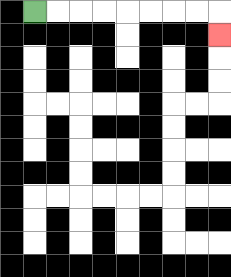{'start': '[1, 0]', 'end': '[9, 1]', 'path_directions': 'R,R,R,R,R,R,R,R,D', 'path_coordinates': '[[1, 0], [2, 0], [3, 0], [4, 0], [5, 0], [6, 0], [7, 0], [8, 0], [9, 0], [9, 1]]'}